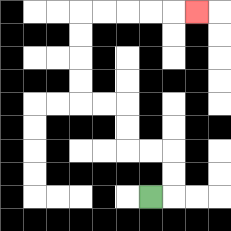{'start': '[6, 8]', 'end': '[8, 0]', 'path_directions': 'R,U,U,L,L,U,U,L,L,U,U,U,U,R,R,R,R,R', 'path_coordinates': '[[6, 8], [7, 8], [7, 7], [7, 6], [6, 6], [5, 6], [5, 5], [5, 4], [4, 4], [3, 4], [3, 3], [3, 2], [3, 1], [3, 0], [4, 0], [5, 0], [6, 0], [7, 0], [8, 0]]'}